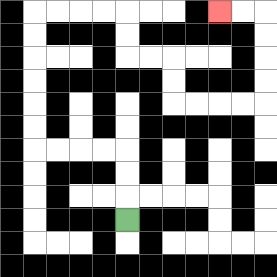{'start': '[5, 9]', 'end': '[9, 0]', 'path_directions': 'U,U,U,L,L,L,L,U,U,U,U,U,U,R,R,R,R,D,D,R,R,D,D,R,R,R,R,U,U,U,U,L,L', 'path_coordinates': '[[5, 9], [5, 8], [5, 7], [5, 6], [4, 6], [3, 6], [2, 6], [1, 6], [1, 5], [1, 4], [1, 3], [1, 2], [1, 1], [1, 0], [2, 0], [3, 0], [4, 0], [5, 0], [5, 1], [5, 2], [6, 2], [7, 2], [7, 3], [7, 4], [8, 4], [9, 4], [10, 4], [11, 4], [11, 3], [11, 2], [11, 1], [11, 0], [10, 0], [9, 0]]'}